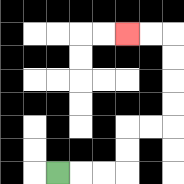{'start': '[2, 7]', 'end': '[5, 1]', 'path_directions': 'R,R,R,U,U,R,R,U,U,U,U,L,L', 'path_coordinates': '[[2, 7], [3, 7], [4, 7], [5, 7], [5, 6], [5, 5], [6, 5], [7, 5], [7, 4], [7, 3], [7, 2], [7, 1], [6, 1], [5, 1]]'}